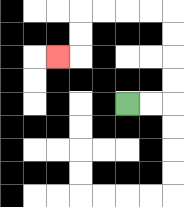{'start': '[5, 4]', 'end': '[2, 2]', 'path_directions': 'R,R,U,U,U,U,L,L,L,L,D,D,L', 'path_coordinates': '[[5, 4], [6, 4], [7, 4], [7, 3], [7, 2], [7, 1], [7, 0], [6, 0], [5, 0], [4, 0], [3, 0], [3, 1], [3, 2], [2, 2]]'}